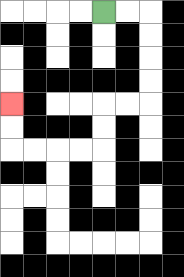{'start': '[4, 0]', 'end': '[0, 4]', 'path_directions': 'R,R,D,D,D,D,L,L,D,D,L,L,L,L,U,U', 'path_coordinates': '[[4, 0], [5, 0], [6, 0], [6, 1], [6, 2], [6, 3], [6, 4], [5, 4], [4, 4], [4, 5], [4, 6], [3, 6], [2, 6], [1, 6], [0, 6], [0, 5], [0, 4]]'}